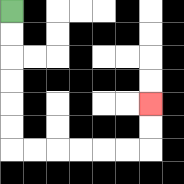{'start': '[0, 0]', 'end': '[6, 4]', 'path_directions': 'D,D,D,D,D,D,R,R,R,R,R,R,U,U', 'path_coordinates': '[[0, 0], [0, 1], [0, 2], [0, 3], [0, 4], [0, 5], [0, 6], [1, 6], [2, 6], [3, 6], [4, 6], [5, 6], [6, 6], [6, 5], [6, 4]]'}